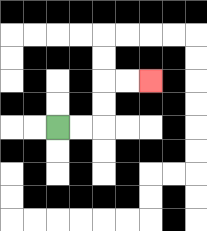{'start': '[2, 5]', 'end': '[6, 3]', 'path_directions': 'R,R,U,U,R,R', 'path_coordinates': '[[2, 5], [3, 5], [4, 5], [4, 4], [4, 3], [5, 3], [6, 3]]'}